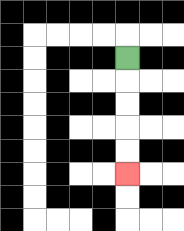{'start': '[5, 2]', 'end': '[5, 7]', 'path_directions': 'D,D,D,D,D', 'path_coordinates': '[[5, 2], [5, 3], [5, 4], [5, 5], [5, 6], [5, 7]]'}